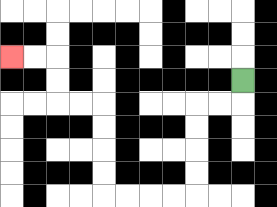{'start': '[10, 3]', 'end': '[0, 2]', 'path_directions': 'D,L,L,D,D,D,D,L,L,L,L,U,U,U,U,L,L,U,U,L,L', 'path_coordinates': '[[10, 3], [10, 4], [9, 4], [8, 4], [8, 5], [8, 6], [8, 7], [8, 8], [7, 8], [6, 8], [5, 8], [4, 8], [4, 7], [4, 6], [4, 5], [4, 4], [3, 4], [2, 4], [2, 3], [2, 2], [1, 2], [0, 2]]'}